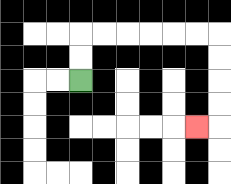{'start': '[3, 3]', 'end': '[8, 5]', 'path_directions': 'U,U,R,R,R,R,R,R,D,D,D,D,L', 'path_coordinates': '[[3, 3], [3, 2], [3, 1], [4, 1], [5, 1], [6, 1], [7, 1], [8, 1], [9, 1], [9, 2], [9, 3], [9, 4], [9, 5], [8, 5]]'}